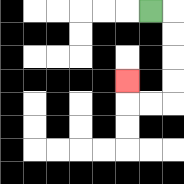{'start': '[6, 0]', 'end': '[5, 3]', 'path_directions': 'R,D,D,D,D,L,L,U', 'path_coordinates': '[[6, 0], [7, 0], [7, 1], [7, 2], [7, 3], [7, 4], [6, 4], [5, 4], [5, 3]]'}